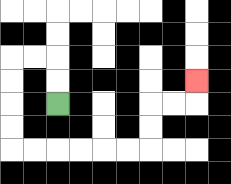{'start': '[2, 4]', 'end': '[8, 3]', 'path_directions': 'U,U,L,L,D,D,D,D,R,R,R,R,R,R,U,U,R,R,U', 'path_coordinates': '[[2, 4], [2, 3], [2, 2], [1, 2], [0, 2], [0, 3], [0, 4], [0, 5], [0, 6], [1, 6], [2, 6], [3, 6], [4, 6], [5, 6], [6, 6], [6, 5], [6, 4], [7, 4], [8, 4], [8, 3]]'}